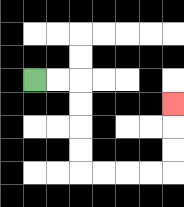{'start': '[1, 3]', 'end': '[7, 4]', 'path_directions': 'R,R,D,D,D,D,R,R,R,R,U,U,U', 'path_coordinates': '[[1, 3], [2, 3], [3, 3], [3, 4], [3, 5], [3, 6], [3, 7], [4, 7], [5, 7], [6, 7], [7, 7], [7, 6], [7, 5], [7, 4]]'}